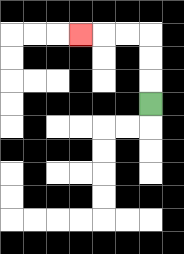{'start': '[6, 4]', 'end': '[3, 1]', 'path_directions': 'U,U,U,L,L,L', 'path_coordinates': '[[6, 4], [6, 3], [6, 2], [6, 1], [5, 1], [4, 1], [3, 1]]'}